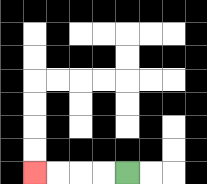{'start': '[5, 7]', 'end': '[1, 7]', 'path_directions': 'L,L,L,L', 'path_coordinates': '[[5, 7], [4, 7], [3, 7], [2, 7], [1, 7]]'}